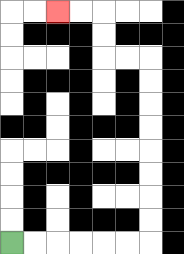{'start': '[0, 10]', 'end': '[2, 0]', 'path_directions': 'R,R,R,R,R,R,U,U,U,U,U,U,U,U,L,L,U,U,L,L', 'path_coordinates': '[[0, 10], [1, 10], [2, 10], [3, 10], [4, 10], [5, 10], [6, 10], [6, 9], [6, 8], [6, 7], [6, 6], [6, 5], [6, 4], [6, 3], [6, 2], [5, 2], [4, 2], [4, 1], [4, 0], [3, 0], [2, 0]]'}